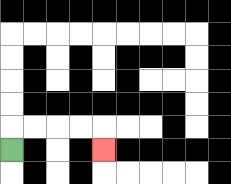{'start': '[0, 6]', 'end': '[4, 6]', 'path_directions': 'U,R,R,R,R,D', 'path_coordinates': '[[0, 6], [0, 5], [1, 5], [2, 5], [3, 5], [4, 5], [4, 6]]'}